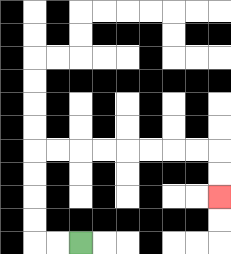{'start': '[3, 10]', 'end': '[9, 8]', 'path_directions': 'L,L,U,U,U,U,R,R,R,R,R,R,R,R,D,D', 'path_coordinates': '[[3, 10], [2, 10], [1, 10], [1, 9], [1, 8], [1, 7], [1, 6], [2, 6], [3, 6], [4, 6], [5, 6], [6, 6], [7, 6], [8, 6], [9, 6], [9, 7], [9, 8]]'}